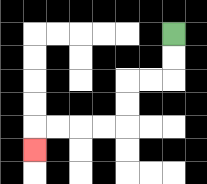{'start': '[7, 1]', 'end': '[1, 6]', 'path_directions': 'D,D,L,L,D,D,L,L,L,L,D', 'path_coordinates': '[[7, 1], [7, 2], [7, 3], [6, 3], [5, 3], [5, 4], [5, 5], [4, 5], [3, 5], [2, 5], [1, 5], [1, 6]]'}